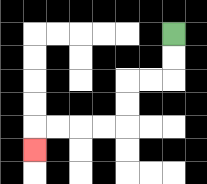{'start': '[7, 1]', 'end': '[1, 6]', 'path_directions': 'D,D,L,L,D,D,L,L,L,L,D', 'path_coordinates': '[[7, 1], [7, 2], [7, 3], [6, 3], [5, 3], [5, 4], [5, 5], [4, 5], [3, 5], [2, 5], [1, 5], [1, 6]]'}